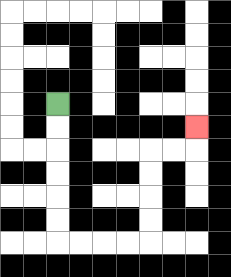{'start': '[2, 4]', 'end': '[8, 5]', 'path_directions': 'D,D,D,D,D,D,R,R,R,R,U,U,U,U,R,R,U', 'path_coordinates': '[[2, 4], [2, 5], [2, 6], [2, 7], [2, 8], [2, 9], [2, 10], [3, 10], [4, 10], [5, 10], [6, 10], [6, 9], [6, 8], [6, 7], [6, 6], [7, 6], [8, 6], [8, 5]]'}